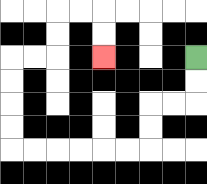{'start': '[8, 2]', 'end': '[4, 2]', 'path_directions': 'D,D,L,L,D,D,L,L,L,L,L,L,U,U,U,U,R,R,U,U,R,R,D,D', 'path_coordinates': '[[8, 2], [8, 3], [8, 4], [7, 4], [6, 4], [6, 5], [6, 6], [5, 6], [4, 6], [3, 6], [2, 6], [1, 6], [0, 6], [0, 5], [0, 4], [0, 3], [0, 2], [1, 2], [2, 2], [2, 1], [2, 0], [3, 0], [4, 0], [4, 1], [4, 2]]'}